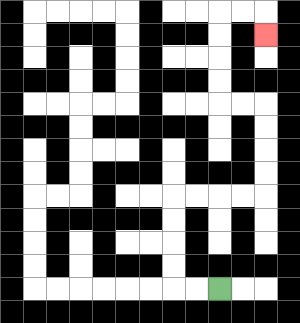{'start': '[9, 12]', 'end': '[11, 1]', 'path_directions': 'L,L,U,U,U,U,R,R,R,R,U,U,U,U,L,L,U,U,U,U,R,R,D', 'path_coordinates': '[[9, 12], [8, 12], [7, 12], [7, 11], [7, 10], [7, 9], [7, 8], [8, 8], [9, 8], [10, 8], [11, 8], [11, 7], [11, 6], [11, 5], [11, 4], [10, 4], [9, 4], [9, 3], [9, 2], [9, 1], [9, 0], [10, 0], [11, 0], [11, 1]]'}